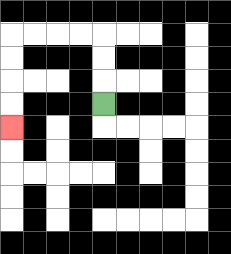{'start': '[4, 4]', 'end': '[0, 5]', 'path_directions': 'U,U,U,L,L,L,L,D,D,D,D', 'path_coordinates': '[[4, 4], [4, 3], [4, 2], [4, 1], [3, 1], [2, 1], [1, 1], [0, 1], [0, 2], [0, 3], [0, 4], [0, 5]]'}